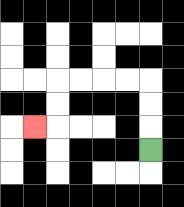{'start': '[6, 6]', 'end': '[1, 5]', 'path_directions': 'U,U,U,L,L,L,L,D,D,L', 'path_coordinates': '[[6, 6], [6, 5], [6, 4], [6, 3], [5, 3], [4, 3], [3, 3], [2, 3], [2, 4], [2, 5], [1, 5]]'}